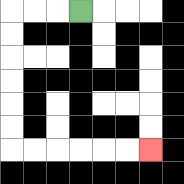{'start': '[3, 0]', 'end': '[6, 6]', 'path_directions': 'L,L,L,D,D,D,D,D,D,R,R,R,R,R,R', 'path_coordinates': '[[3, 0], [2, 0], [1, 0], [0, 0], [0, 1], [0, 2], [0, 3], [0, 4], [0, 5], [0, 6], [1, 6], [2, 6], [3, 6], [4, 6], [5, 6], [6, 6]]'}